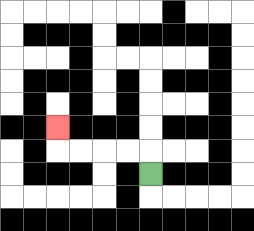{'start': '[6, 7]', 'end': '[2, 5]', 'path_directions': 'U,L,L,L,L,U', 'path_coordinates': '[[6, 7], [6, 6], [5, 6], [4, 6], [3, 6], [2, 6], [2, 5]]'}